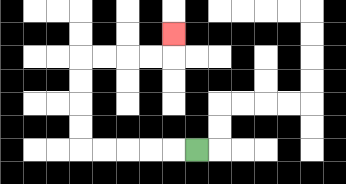{'start': '[8, 6]', 'end': '[7, 1]', 'path_directions': 'L,L,L,L,L,U,U,U,U,R,R,R,R,U', 'path_coordinates': '[[8, 6], [7, 6], [6, 6], [5, 6], [4, 6], [3, 6], [3, 5], [3, 4], [3, 3], [3, 2], [4, 2], [5, 2], [6, 2], [7, 2], [7, 1]]'}